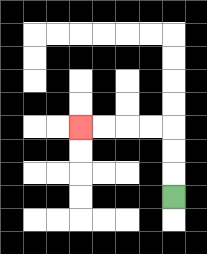{'start': '[7, 8]', 'end': '[3, 5]', 'path_directions': 'U,U,U,L,L,L,L', 'path_coordinates': '[[7, 8], [7, 7], [7, 6], [7, 5], [6, 5], [5, 5], [4, 5], [3, 5]]'}